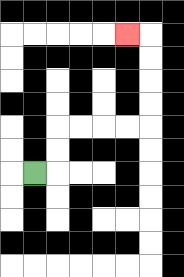{'start': '[1, 7]', 'end': '[5, 1]', 'path_directions': 'R,U,U,R,R,R,R,U,U,U,U,L', 'path_coordinates': '[[1, 7], [2, 7], [2, 6], [2, 5], [3, 5], [4, 5], [5, 5], [6, 5], [6, 4], [6, 3], [6, 2], [6, 1], [5, 1]]'}